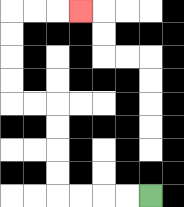{'start': '[6, 8]', 'end': '[3, 0]', 'path_directions': 'L,L,L,L,U,U,U,U,L,L,U,U,U,U,R,R,R', 'path_coordinates': '[[6, 8], [5, 8], [4, 8], [3, 8], [2, 8], [2, 7], [2, 6], [2, 5], [2, 4], [1, 4], [0, 4], [0, 3], [0, 2], [0, 1], [0, 0], [1, 0], [2, 0], [3, 0]]'}